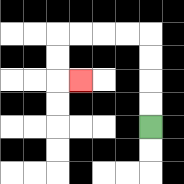{'start': '[6, 5]', 'end': '[3, 3]', 'path_directions': 'U,U,U,U,L,L,L,L,D,D,R', 'path_coordinates': '[[6, 5], [6, 4], [6, 3], [6, 2], [6, 1], [5, 1], [4, 1], [3, 1], [2, 1], [2, 2], [2, 3], [3, 3]]'}